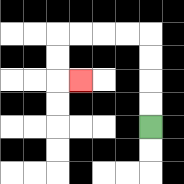{'start': '[6, 5]', 'end': '[3, 3]', 'path_directions': 'U,U,U,U,L,L,L,L,D,D,R', 'path_coordinates': '[[6, 5], [6, 4], [6, 3], [6, 2], [6, 1], [5, 1], [4, 1], [3, 1], [2, 1], [2, 2], [2, 3], [3, 3]]'}